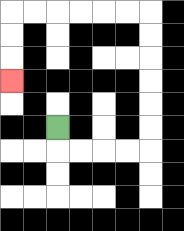{'start': '[2, 5]', 'end': '[0, 3]', 'path_directions': 'D,R,R,R,R,U,U,U,U,U,U,L,L,L,L,L,L,D,D,D', 'path_coordinates': '[[2, 5], [2, 6], [3, 6], [4, 6], [5, 6], [6, 6], [6, 5], [6, 4], [6, 3], [6, 2], [6, 1], [6, 0], [5, 0], [4, 0], [3, 0], [2, 0], [1, 0], [0, 0], [0, 1], [0, 2], [0, 3]]'}